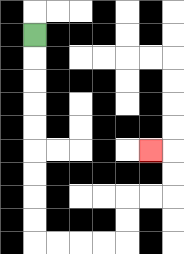{'start': '[1, 1]', 'end': '[6, 6]', 'path_directions': 'D,D,D,D,D,D,D,D,D,R,R,R,R,U,U,R,R,U,U,L', 'path_coordinates': '[[1, 1], [1, 2], [1, 3], [1, 4], [1, 5], [1, 6], [1, 7], [1, 8], [1, 9], [1, 10], [2, 10], [3, 10], [4, 10], [5, 10], [5, 9], [5, 8], [6, 8], [7, 8], [7, 7], [7, 6], [6, 6]]'}